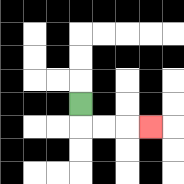{'start': '[3, 4]', 'end': '[6, 5]', 'path_directions': 'D,R,R,R', 'path_coordinates': '[[3, 4], [3, 5], [4, 5], [5, 5], [6, 5]]'}